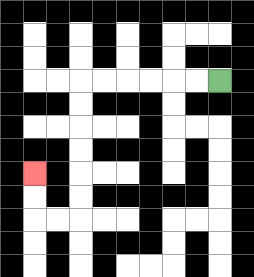{'start': '[9, 3]', 'end': '[1, 7]', 'path_directions': 'L,L,L,L,L,L,D,D,D,D,D,D,L,L,U,U', 'path_coordinates': '[[9, 3], [8, 3], [7, 3], [6, 3], [5, 3], [4, 3], [3, 3], [3, 4], [3, 5], [3, 6], [3, 7], [3, 8], [3, 9], [2, 9], [1, 9], [1, 8], [1, 7]]'}